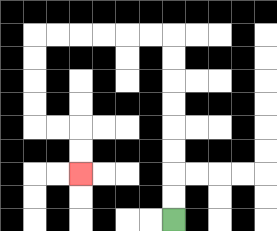{'start': '[7, 9]', 'end': '[3, 7]', 'path_directions': 'U,U,U,U,U,U,U,U,L,L,L,L,L,L,D,D,D,D,R,R,D,D', 'path_coordinates': '[[7, 9], [7, 8], [7, 7], [7, 6], [7, 5], [7, 4], [7, 3], [7, 2], [7, 1], [6, 1], [5, 1], [4, 1], [3, 1], [2, 1], [1, 1], [1, 2], [1, 3], [1, 4], [1, 5], [2, 5], [3, 5], [3, 6], [3, 7]]'}